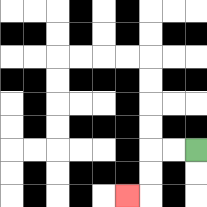{'start': '[8, 6]', 'end': '[5, 8]', 'path_directions': 'L,L,D,D,L', 'path_coordinates': '[[8, 6], [7, 6], [6, 6], [6, 7], [6, 8], [5, 8]]'}